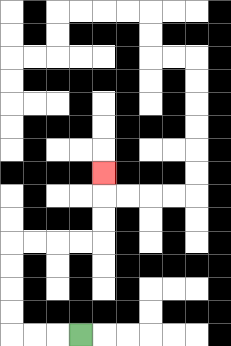{'start': '[3, 14]', 'end': '[4, 7]', 'path_directions': 'L,L,L,U,U,U,U,R,R,R,R,U,U,U', 'path_coordinates': '[[3, 14], [2, 14], [1, 14], [0, 14], [0, 13], [0, 12], [0, 11], [0, 10], [1, 10], [2, 10], [3, 10], [4, 10], [4, 9], [4, 8], [4, 7]]'}